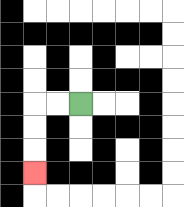{'start': '[3, 4]', 'end': '[1, 7]', 'path_directions': 'L,L,D,D,D', 'path_coordinates': '[[3, 4], [2, 4], [1, 4], [1, 5], [1, 6], [1, 7]]'}